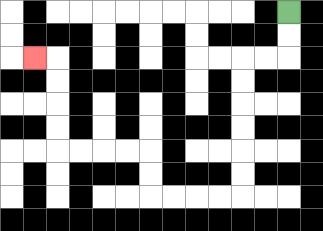{'start': '[12, 0]', 'end': '[1, 2]', 'path_directions': 'D,D,L,L,D,D,D,D,D,D,L,L,L,L,U,U,L,L,L,L,U,U,U,U,L', 'path_coordinates': '[[12, 0], [12, 1], [12, 2], [11, 2], [10, 2], [10, 3], [10, 4], [10, 5], [10, 6], [10, 7], [10, 8], [9, 8], [8, 8], [7, 8], [6, 8], [6, 7], [6, 6], [5, 6], [4, 6], [3, 6], [2, 6], [2, 5], [2, 4], [2, 3], [2, 2], [1, 2]]'}